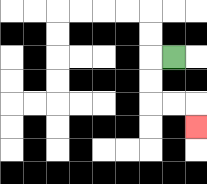{'start': '[7, 2]', 'end': '[8, 5]', 'path_directions': 'L,D,D,R,R,D', 'path_coordinates': '[[7, 2], [6, 2], [6, 3], [6, 4], [7, 4], [8, 4], [8, 5]]'}